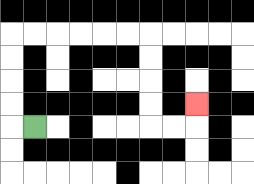{'start': '[1, 5]', 'end': '[8, 4]', 'path_directions': 'L,U,U,U,U,R,R,R,R,R,R,D,D,D,D,R,R,U', 'path_coordinates': '[[1, 5], [0, 5], [0, 4], [0, 3], [0, 2], [0, 1], [1, 1], [2, 1], [3, 1], [4, 1], [5, 1], [6, 1], [6, 2], [6, 3], [6, 4], [6, 5], [7, 5], [8, 5], [8, 4]]'}